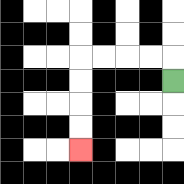{'start': '[7, 3]', 'end': '[3, 6]', 'path_directions': 'U,L,L,L,L,D,D,D,D', 'path_coordinates': '[[7, 3], [7, 2], [6, 2], [5, 2], [4, 2], [3, 2], [3, 3], [3, 4], [3, 5], [3, 6]]'}